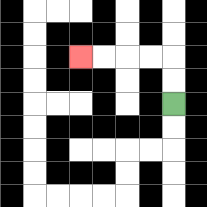{'start': '[7, 4]', 'end': '[3, 2]', 'path_directions': 'U,U,L,L,L,L', 'path_coordinates': '[[7, 4], [7, 3], [7, 2], [6, 2], [5, 2], [4, 2], [3, 2]]'}